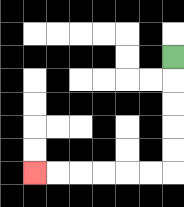{'start': '[7, 2]', 'end': '[1, 7]', 'path_directions': 'D,D,D,D,D,L,L,L,L,L,L', 'path_coordinates': '[[7, 2], [7, 3], [7, 4], [7, 5], [7, 6], [7, 7], [6, 7], [5, 7], [4, 7], [3, 7], [2, 7], [1, 7]]'}